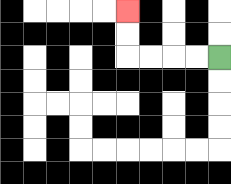{'start': '[9, 2]', 'end': '[5, 0]', 'path_directions': 'L,L,L,L,U,U', 'path_coordinates': '[[9, 2], [8, 2], [7, 2], [6, 2], [5, 2], [5, 1], [5, 0]]'}